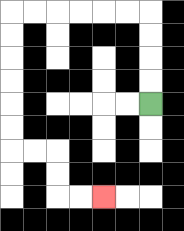{'start': '[6, 4]', 'end': '[4, 8]', 'path_directions': 'U,U,U,U,L,L,L,L,L,L,D,D,D,D,D,D,R,R,D,D,R,R', 'path_coordinates': '[[6, 4], [6, 3], [6, 2], [6, 1], [6, 0], [5, 0], [4, 0], [3, 0], [2, 0], [1, 0], [0, 0], [0, 1], [0, 2], [0, 3], [0, 4], [0, 5], [0, 6], [1, 6], [2, 6], [2, 7], [2, 8], [3, 8], [4, 8]]'}